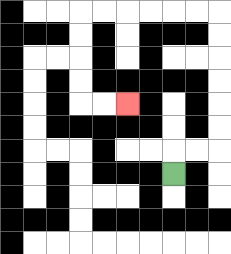{'start': '[7, 7]', 'end': '[5, 4]', 'path_directions': 'U,R,R,U,U,U,U,U,U,L,L,L,L,L,L,D,D,D,D,R,R', 'path_coordinates': '[[7, 7], [7, 6], [8, 6], [9, 6], [9, 5], [9, 4], [9, 3], [9, 2], [9, 1], [9, 0], [8, 0], [7, 0], [6, 0], [5, 0], [4, 0], [3, 0], [3, 1], [3, 2], [3, 3], [3, 4], [4, 4], [5, 4]]'}